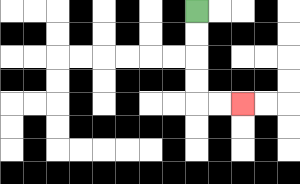{'start': '[8, 0]', 'end': '[10, 4]', 'path_directions': 'D,D,D,D,R,R', 'path_coordinates': '[[8, 0], [8, 1], [8, 2], [8, 3], [8, 4], [9, 4], [10, 4]]'}